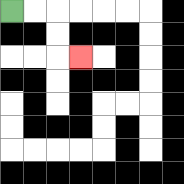{'start': '[0, 0]', 'end': '[3, 2]', 'path_directions': 'R,R,D,D,R', 'path_coordinates': '[[0, 0], [1, 0], [2, 0], [2, 1], [2, 2], [3, 2]]'}